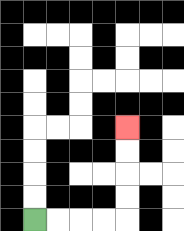{'start': '[1, 9]', 'end': '[5, 5]', 'path_directions': 'R,R,R,R,U,U,U,U', 'path_coordinates': '[[1, 9], [2, 9], [3, 9], [4, 9], [5, 9], [5, 8], [5, 7], [5, 6], [5, 5]]'}